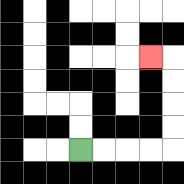{'start': '[3, 6]', 'end': '[6, 2]', 'path_directions': 'R,R,R,R,U,U,U,U,L', 'path_coordinates': '[[3, 6], [4, 6], [5, 6], [6, 6], [7, 6], [7, 5], [7, 4], [7, 3], [7, 2], [6, 2]]'}